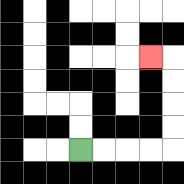{'start': '[3, 6]', 'end': '[6, 2]', 'path_directions': 'R,R,R,R,U,U,U,U,L', 'path_coordinates': '[[3, 6], [4, 6], [5, 6], [6, 6], [7, 6], [7, 5], [7, 4], [7, 3], [7, 2], [6, 2]]'}